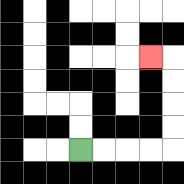{'start': '[3, 6]', 'end': '[6, 2]', 'path_directions': 'R,R,R,R,U,U,U,U,L', 'path_coordinates': '[[3, 6], [4, 6], [5, 6], [6, 6], [7, 6], [7, 5], [7, 4], [7, 3], [7, 2], [6, 2]]'}